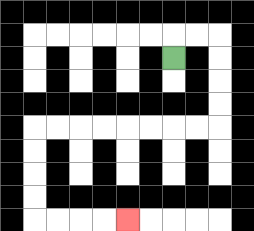{'start': '[7, 2]', 'end': '[5, 9]', 'path_directions': 'U,R,R,D,D,D,D,L,L,L,L,L,L,L,L,D,D,D,D,R,R,R,R', 'path_coordinates': '[[7, 2], [7, 1], [8, 1], [9, 1], [9, 2], [9, 3], [9, 4], [9, 5], [8, 5], [7, 5], [6, 5], [5, 5], [4, 5], [3, 5], [2, 5], [1, 5], [1, 6], [1, 7], [1, 8], [1, 9], [2, 9], [3, 9], [4, 9], [5, 9]]'}